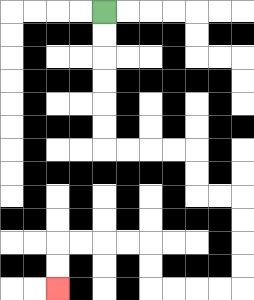{'start': '[4, 0]', 'end': '[2, 12]', 'path_directions': 'D,D,D,D,D,D,R,R,R,R,D,D,R,R,D,D,D,D,L,L,L,L,U,U,L,L,L,L,D,D', 'path_coordinates': '[[4, 0], [4, 1], [4, 2], [4, 3], [4, 4], [4, 5], [4, 6], [5, 6], [6, 6], [7, 6], [8, 6], [8, 7], [8, 8], [9, 8], [10, 8], [10, 9], [10, 10], [10, 11], [10, 12], [9, 12], [8, 12], [7, 12], [6, 12], [6, 11], [6, 10], [5, 10], [4, 10], [3, 10], [2, 10], [2, 11], [2, 12]]'}